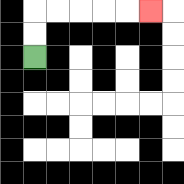{'start': '[1, 2]', 'end': '[6, 0]', 'path_directions': 'U,U,R,R,R,R,R', 'path_coordinates': '[[1, 2], [1, 1], [1, 0], [2, 0], [3, 0], [4, 0], [5, 0], [6, 0]]'}